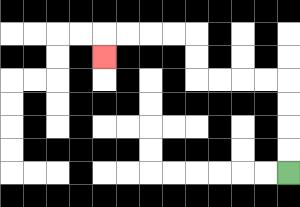{'start': '[12, 7]', 'end': '[4, 2]', 'path_directions': 'U,U,U,U,L,L,L,L,U,U,L,L,L,L,D', 'path_coordinates': '[[12, 7], [12, 6], [12, 5], [12, 4], [12, 3], [11, 3], [10, 3], [9, 3], [8, 3], [8, 2], [8, 1], [7, 1], [6, 1], [5, 1], [4, 1], [4, 2]]'}